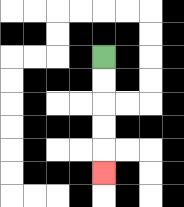{'start': '[4, 2]', 'end': '[4, 7]', 'path_directions': 'D,D,D,D,D', 'path_coordinates': '[[4, 2], [4, 3], [4, 4], [4, 5], [4, 6], [4, 7]]'}